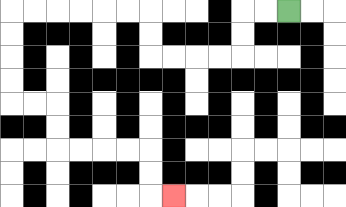{'start': '[12, 0]', 'end': '[7, 8]', 'path_directions': 'L,L,D,D,L,L,L,L,U,U,L,L,L,L,L,L,D,D,D,D,R,R,D,D,R,R,R,R,D,D,R', 'path_coordinates': '[[12, 0], [11, 0], [10, 0], [10, 1], [10, 2], [9, 2], [8, 2], [7, 2], [6, 2], [6, 1], [6, 0], [5, 0], [4, 0], [3, 0], [2, 0], [1, 0], [0, 0], [0, 1], [0, 2], [0, 3], [0, 4], [1, 4], [2, 4], [2, 5], [2, 6], [3, 6], [4, 6], [5, 6], [6, 6], [6, 7], [6, 8], [7, 8]]'}